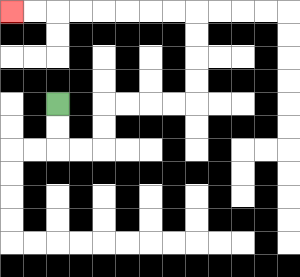{'start': '[2, 4]', 'end': '[0, 0]', 'path_directions': 'D,D,R,R,U,U,R,R,R,R,U,U,U,U,L,L,L,L,L,L,L,L', 'path_coordinates': '[[2, 4], [2, 5], [2, 6], [3, 6], [4, 6], [4, 5], [4, 4], [5, 4], [6, 4], [7, 4], [8, 4], [8, 3], [8, 2], [8, 1], [8, 0], [7, 0], [6, 0], [5, 0], [4, 0], [3, 0], [2, 0], [1, 0], [0, 0]]'}